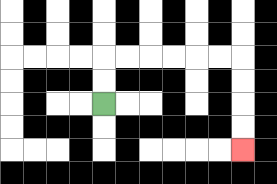{'start': '[4, 4]', 'end': '[10, 6]', 'path_directions': 'U,U,R,R,R,R,R,R,D,D,D,D', 'path_coordinates': '[[4, 4], [4, 3], [4, 2], [5, 2], [6, 2], [7, 2], [8, 2], [9, 2], [10, 2], [10, 3], [10, 4], [10, 5], [10, 6]]'}